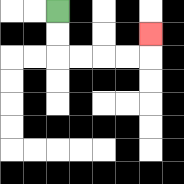{'start': '[2, 0]', 'end': '[6, 1]', 'path_directions': 'D,D,R,R,R,R,U', 'path_coordinates': '[[2, 0], [2, 1], [2, 2], [3, 2], [4, 2], [5, 2], [6, 2], [6, 1]]'}